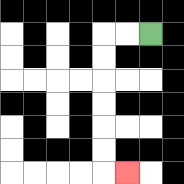{'start': '[6, 1]', 'end': '[5, 7]', 'path_directions': 'L,L,D,D,D,D,D,D,R', 'path_coordinates': '[[6, 1], [5, 1], [4, 1], [4, 2], [4, 3], [4, 4], [4, 5], [4, 6], [4, 7], [5, 7]]'}